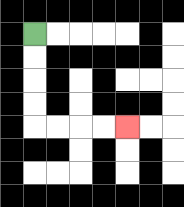{'start': '[1, 1]', 'end': '[5, 5]', 'path_directions': 'D,D,D,D,R,R,R,R', 'path_coordinates': '[[1, 1], [1, 2], [1, 3], [1, 4], [1, 5], [2, 5], [3, 5], [4, 5], [5, 5]]'}